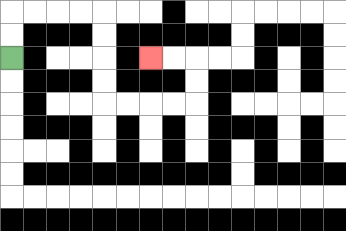{'start': '[0, 2]', 'end': '[6, 2]', 'path_directions': 'U,U,R,R,R,R,D,D,D,D,R,R,R,R,U,U,L,L', 'path_coordinates': '[[0, 2], [0, 1], [0, 0], [1, 0], [2, 0], [3, 0], [4, 0], [4, 1], [4, 2], [4, 3], [4, 4], [5, 4], [6, 4], [7, 4], [8, 4], [8, 3], [8, 2], [7, 2], [6, 2]]'}